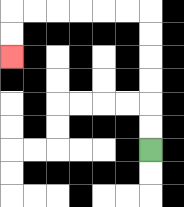{'start': '[6, 6]', 'end': '[0, 2]', 'path_directions': 'U,U,U,U,U,U,L,L,L,L,L,L,D,D', 'path_coordinates': '[[6, 6], [6, 5], [6, 4], [6, 3], [6, 2], [6, 1], [6, 0], [5, 0], [4, 0], [3, 0], [2, 0], [1, 0], [0, 0], [0, 1], [0, 2]]'}